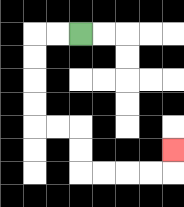{'start': '[3, 1]', 'end': '[7, 6]', 'path_directions': 'L,L,D,D,D,D,R,R,D,D,R,R,R,R,U', 'path_coordinates': '[[3, 1], [2, 1], [1, 1], [1, 2], [1, 3], [1, 4], [1, 5], [2, 5], [3, 5], [3, 6], [3, 7], [4, 7], [5, 7], [6, 7], [7, 7], [7, 6]]'}